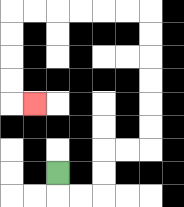{'start': '[2, 7]', 'end': '[1, 4]', 'path_directions': 'D,R,R,U,U,R,R,U,U,U,U,U,U,L,L,L,L,L,L,D,D,D,D,R', 'path_coordinates': '[[2, 7], [2, 8], [3, 8], [4, 8], [4, 7], [4, 6], [5, 6], [6, 6], [6, 5], [6, 4], [6, 3], [6, 2], [6, 1], [6, 0], [5, 0], [4, 0], [3, 0], [2, 0], [1, 0], [0, 0], [0, 1], [0, 2], [0, 3], [0, 4], [1, 4]]'}